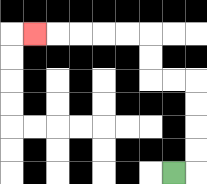{'start': '[7, 7]', 'end': '[1, 1]', 'path_directions': 'R,U,U,U,U,L,L,U,U,L,L,L,L,L', 'path_coordinates': '[[7, 7], [8, 7], [8, 6], [8, 5], [8, 4], [8, 3], [7, 3], [6, 3], [6, 2], [6, 1], [5, 1], [4, 1], [3, 1], [2, 1], [1, 1]]'}